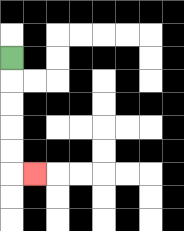{'start': '[0, 2]', 'end': '[1, 7]', 'path_directions': 'D,D,D,D,D,R', 'path_coordinates': '[[0, 2], [0, 3], [0, 4], [0, 5], [0, 6], [0, 7], [1, 7]]'}